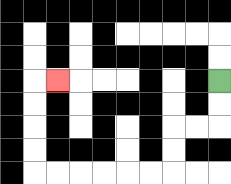{'start': '[9, 3]', 'end': '[2, 3]', 'path_directions': 'D,D,L,L,D,D,L,L,L,L,L,L,U,U,U,U,R', 'path_coordinates': '[[9, 3], [9, 4], [9, 5], [8, 5], [7, 5], [7, 6], [7, 7], [6, 7], [5, 7], [4, 7], [3, 7], [2, 7], [1, 7], [1, 6], [1, 5], [1, 4], [1, 3], [2, 3]]'}